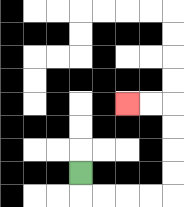{'start': '[3, 7]', 'end': '[5, 4]', 'path_directions': 'D,R,R,R,R,U,U,U,U,L,L', 'path_coordinates': '[[3, 7], [3, 8], [4, 8], [5, 8], [6, 8], [7, 8], [7, 7], [7, 6], [7, 5], [7, 4], [6, 4], [5, 4]]'}